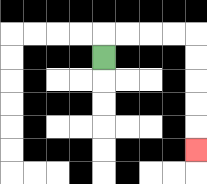{'start': '[4, 2]', 'end': '[8, 6]', 'path_directions': 'U,R,R,R,R,D,D,D,D,D', 'path_coordinates': '[[4, 2], [4, 1], [5, 1], [6, 1], [7, 1], [8, 1], [8, 2], [8, 3], [8, 4], [8, 5], [8, 6]]'}